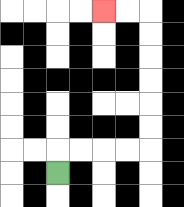{'start': '[2, 7]', 'end': '[4, 0]', 'path_directions': 'U,R,R,R,R,U,U,U,U,U,U,L,L', 'path_coordinates': '[[2, 7], [2, 6], [3, 6], [4, 6], [5, 6], [6, 6], [6, 5], [6, 4], [6, 3], [6, 2], [6, 1], [6, 0], [5, 0], [4, 0]]'}